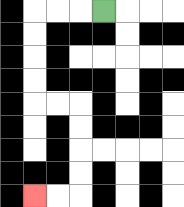{'start': '[4, 0]', 'end': '[1, 8]', 'path_directions': 'L,L,L,D,D,D,D,R,R,D,D,D,D,L,L', 'path_coordinates': '[[4, 0], [3, 0], [2, 0], [1, 0], [1, 1], [1, 2], [1, 3], [1, 4], [2, 4], [3, 4], [3, 5], [3, 6], [3, 7], [3, 8], [2, 8], [1, 8]]'}